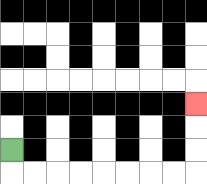{'start': '[0, 6]', 'end': '[8, 4]', 'path_directions': 'D,R,R,R,R,R,R,R,R,U,U,U', 'path_coordinates': '[[0, 6], [0, 7], [1, 7], [2, 7], [3, 7], [4, 7], [5, 7], [6, 7], [7, 7], [8, 7], [8, 6], [8, 5], [8, 4]]'}